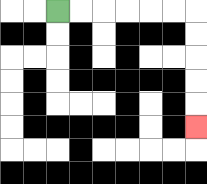{'start': '[2, 0]', 'end': '[8, 5]', 'path_directions': 'R,R,R,R,R,R,D,D,D,D,D', 'path_coordinates': '[[2, 0], [3, 0], [4, 0], [5, 0], [6, 0], [7, 0], [8, 0], [8, 1], [8, 2], [8, 3], [8, 4], [8, 5]]'}